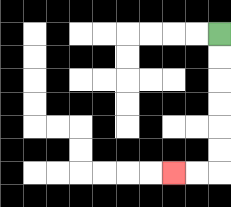{'start': '[9, 1]', 'end': '[7, 7]', 'path_directions': 'D,D,D,D,D,D,L,L', 'path_coordinates': '[[9, 1], [9, 2], [9, 3], [9, 4], [9, 5], [9, 6], [9, 7], [8, 7], [7, 7]]'}